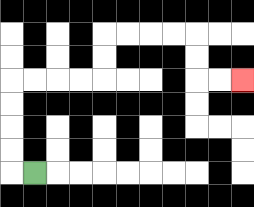{'start': '[1, 7]', 'end': '[10, 3]', 'path_directions': 'L,U,U,U,U,R,R,R,R,U,U,R,R,R,R,D,D,R,R', 'path_coordinates': '[[1, 7], [0, 7], [0, 6], [0, 5], [0, 4], [0, 3], [1, 3], [2, 3], [3, 3], [4, 3], [4, 2], [4, 1], [5, 1], [6, 1], [7, 1], [8, 1], [8, 2], [8, 3], [9, 3], [10, 3]]'}